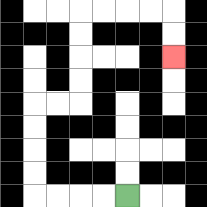{'start': '[5, 8]', 'end': '[7, 2]', 'path_directions': 'L,L,L,L,U,U,U,U,R,R,U,U,U,U,R,R,R,R,D,D', 'path_coordinates': '[[5, 8], [4, 8], [3, 8], [2, 8], [1, 8], [1, 7], [1, 6], [1, 5], [1, 4], [2, 4], [3, 4], [3, 3], [3, 2], [3, 1], [3, 0], [4, 0], [5, 0], [6, 0], [7, 0], [7, 1], [7, 2]]'}